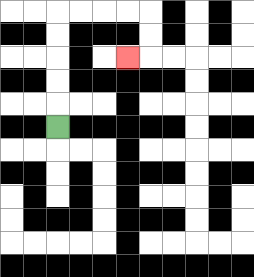{'start': '[2, 5]', 'end': '[5, 2]', 'path_directions': 'U,U,U,U,U,R,R,R,R,D,D,L', 'path_coordinates': '[[2, 5], [2, 4], [2, 3], [2, 2], [2, 1], [2, 0], [3, 0], [4, 0], [5, 0], [6, 0], [6, 1], [6, 2], [5, 2]]'}